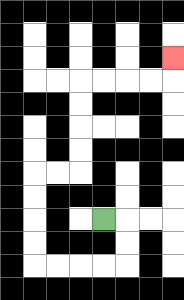{'start': '[4, 9]', 'end': '[7, 2]', 'path_directions': 'R,D,D,L,L,L,L,U,U,U,U,R,R,U,U,U,U,R,R,R,R,U', 'path_coordinates': '[[4, 9], [5, 9], [5, 10], [5, 11], [4, 11], [3, 11], [2, 11], [1, 11], [1, 10], [1, 9], [1, 8], [1, 7], [2, 7], [3, 7], [3, 6], [3, 5], [3, 4], [3, 3], [4, 3], [5, 3], [6, 3], [7, 3], [7, 2]]'}